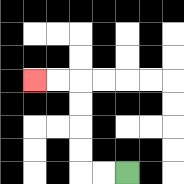{'start': '[5, 7]', 'end': '[1, 3]', 'path_directions': 'L,L,U,U,U,U,L,L', 'path_coordinates': '[[5, 7], [4, 7], [3, 7], [3, 6], [3, 5], [3, 4], [3, 3], [2, 3], [1, 3]]'}